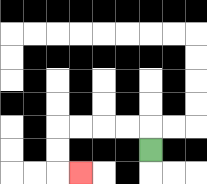{'start': '[6, 6]', 'end': '[3, 7]', 'path_directions': 'U,L,L,L,L,D,D,R', 'path_coordinates': '[[6, 6], [6, 5], [5, 5], [4, 5], [3, 5], [2, 5], [2, 6], [2, 7], [3, 7]]'}